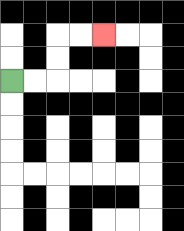{'start': '[0, 3]', 'end': '[4, 1]', 'path_directions': 'R,R,U,U,R,R', 'path_coordinates': '[[0, 3], [1, 3], [2, 3], [2, 2], [2, 1], [3, 1], [4, 1]]'}